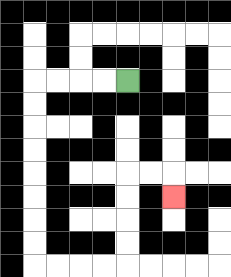{'start': '[5, 3]', 'end': '[7, 8]', 'path_directions': 'L,L,L,L,D,D,D,D,D,D,D,D,R,R,R,R,U,U,U,U,R,R,D', 'path_coordinates': '[[5, 3], [4, 3], [3, 3], [2, 3], [1, 3], [1, 4], [1, 5], [1, 6], [1, 7], [1, 8], [1, 9], [1, 10], [1, 11], [2, 11], [3, 11], [4, 11], [5, 11], [5, 10], [5, 9], [5, 8], [5, 7], [6, 7], [7, 7], [7, 8]]'}